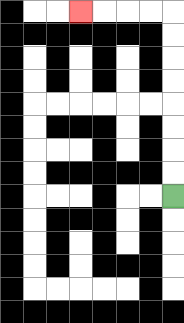{'start': '[7, 8]', 'end': '[3, 0]', 'path_directions': 'U,U,U,U,U,U,U,U,L,L,L,L', 'path_coordinates': '[[7, 8], [7, 7], [7, 6], [7, 5], [7, 4], [7, 3], [7, 2], [7, 1], [7, 0], [6, 0], [5, 0], [4, 0], [3, 0]]'}